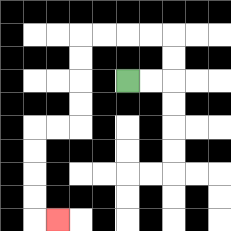{'start': '[5, 3]', 'end': '[2, 9]', 'path_directions': 'R,R,U,U,L,L,L,L,D,D,D,D,L,L,D,D,D,D,R', 'path_coordinates': '[[5, 3], [6, 3], [7, 3], [7, 2], [7, 1], [6, 1], [5, 1], [4, 1], [3, 1], [3, 2], [3, 3], [3, 4], [3, 5], [2, 5], [1, 5], [1, 6], [1, 7], [1, 8], [1, 9], [2, 9]]'}